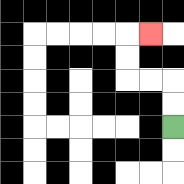{'start': '[7, 5]', 'end': '[6, 1]', 'path_directions': 'U,U,L,L,U,U,R', 'path_coordinates': '[[7, 5], [7, 4], [7, 3], [6, 3], [5, 3], [5, 2], [5, 1], [6, 1]]'}